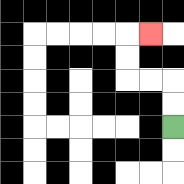{'start': '[7, 5]', 'end': '[6, 1]', 'path_directions': 'U,U,L,L,U,U,R', 'path_coordinates': '[[7, 5], [7, 4], [7, 3], [6, 3], [5, 3], [5, 2], [5, 1], [6, 1]]'}